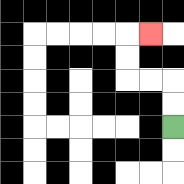{'start': '[7, 5]', 'end': '[6, 1]', 'path_directions': 'U,U,L,L,U,U,R', 'path_coordinates': '[[7, 5], [7, 4], [7, 3], [6, 3], [5, 3], [5, 2], [5, 1], [6, 1]]'}